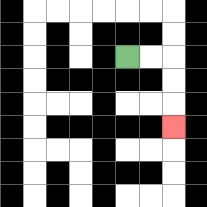{'start': '[5, 2]', 'end': '[7, 5]', 'path_directions': 'R,R,D,D,D', 'path_coordinates': '[[5, 2], [6, 2], [7, 2], [7, 3], [7, 4], [7, 5]]'}